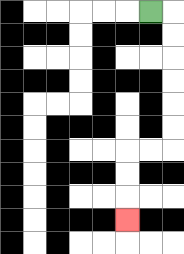{'start': '[6, 0]', 'end': '[5, 9]', 'path_directions': 'R,D,D,D,D,D,D,L,L,D,D,D', 'path_coordinates': '[[6, 0], [7, 0], [7, 1], [7, 2], [7, 3], [7, 4], [7, 5], [7, 6], [6, 6], [5, 6], [5, 7], [5, 8], [5, 9]]'}